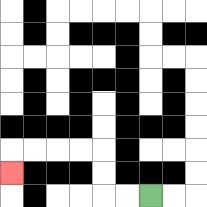{'start': '[6, 8]', 'end': '[0, 7]', 'path_directions': 'L,L,U,U,L,L,L,L,D', 'path_coordinates': '[[6, 8], [5, 8], [4, 8], [4, 7], [4, 6], [3, 6], [2, 6], [1, 6], [0, 6], [0, 7]]'}